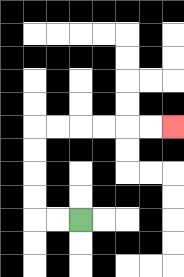{'start': '[3, 9]', 'end': '[7, 5]', 'path_directions': 'L,L,U,U,U,U,R,R,R,R,R,R', 'path_coordinates': '[[3, 9], [2, 9], [1, 9], [1, 8], [1, 7], [1, 6], [1, 5], [2, 5], [3, 5], [4, 5], [5, 5], [6, 5], [7, 5]]'}